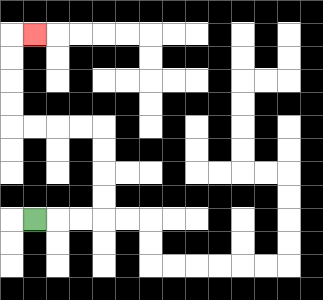{'start': '[1, 9]', 'end': '[1, 1]', 'path_directions': 'R,R,R,U,U,U,U,L,L,L,L,U,U,U,U,R', 'path_coordinates': '[[1, 9], [2, 9], [3, 9], [4, 9], [4, 8], [4, 7], [4, 6], [4, 5], [3, 5], [2, 5], [1, 5], [0, 5], [0, 4], [0, 3], [0, 2], [0, 1], [1, 1]]'}